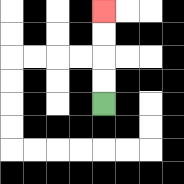{'start': '[4, 4]', 'end': '[4, 0]', 'path_directions': 'U,U,U,U', 'path_coordinates': '[[4, 4], [4, 3], [4, 2], [4, 1], [4, 0]]'}